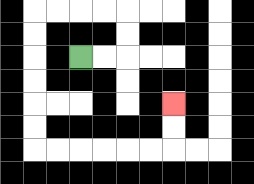{'start': '[3, 2]', 'end': '[7, 4]', 'path_directions': 'R,R,U,U,L,L,L,L,D,D,D,D,D,D,R,R,R,R,R,R,U,U', 'path_coordinates': '[[3, 2], [4, 2], [5, 2], [5, 1], [5, 0], [4, 0], [3, 0], [2, 0], [1, 0], [1, 1], [1, 2], [1, 3], [1, 4], [1, 5], [1, 6], [2, 6], [3, 6], [4, 6], [5, 6], [6, 6], [7, 6], [7, 5], [7, 4]]'}